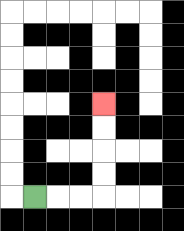{'start': '[1, 8]', 'end': '[4, 4]', 'path_directions': 'R,R,R,U,U,U,U', 'path_coordinates': '[[1, 8], [2, 8], [3, 8], [4, 8], [4, 7], [4, 6], [4, 5], [4, 4]]'}